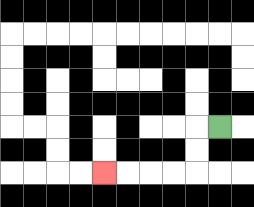{'start': '[9, 5]', 'end': '[4, 7]', 'path_directions': 'L,D,D,L,L,L,L', 'path_coordinates': '[[9, 5], [8, 5], [8, 6], [8, 7], [7, 7], [6, 7], [5, 7], [4, 7]]'}